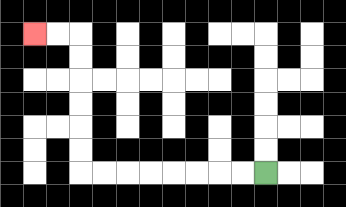{'start': '[11, 7]', 'end': '[1, 1]', 'path_directions': 'L,L,L,L,L,L,L,L,U,U,U,U,U,U,L,L', 'path_coordinates': '[[11, 7], [10, 7], [9, 7], [8, 7], [7, 7], [6, 7], [5, 7], [4, 7], [3, 7], [3, 6], [3, 5], [3, 4], [3, 3], [3, 2], [3, 1], [2, 1], [1, 1]]'}